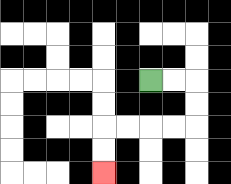{'start': '[6, 3]', 'end': '[4, 7]', 'path_directions': 'R,R,D,D,L,L,L,L,D,D', 'path_coordinates': '[[6, 3], [7, 3], [8, 3], [8, 4], [8, 5], [7, 5], [6, 5], [5, 5], [4, 5], [4, 6], [4, 7]]'}